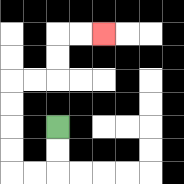{'start': '[2, 5]', 'end': '[4, 1]', 'path_directions': 'D,D,L,L,U,U,U,U,R,R,U,U,R,R', 'path_coordinates': '[[2, 5], [2, 6], [2, 7], [1, 7], [0, 7], [0, 6], [0, 5], [0, 4], [0, 3], [1, 3], [2, 3], [2, 2], [2, 1], [3, 1], [4, 1]]'}